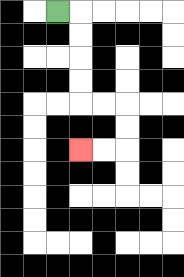{'start': '[2, 0]', 'end': '[3, 6]', 'path_directions': 'R,D,D,D,D,R,R,D,D,L,L', 'path_coordinates': '[[2, 0], [3, 0], [3, 1], [3, 2], [3, 3], [3, 4], [4, 4], [5, 4], [5, 5], [5, 6], [4, 6], [3, 6]]'}